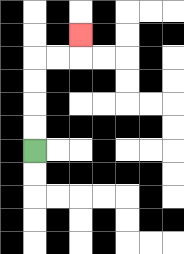{'start': '[1, 6]', 'end': '[3, 1]', 'path_directions': 'U,U,U,U,R,R,U', 'path_coordinates': '[[1, 6], [1, 5], [1, 4], [1, 3], [1, 2], [2, 2], [3, 2], [3, 1]]'}